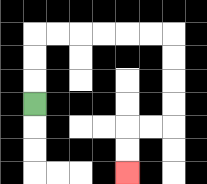{'start': '[1, 4]', 'end': '[5, 7]', 'path_directions': 'U,U,U,R,R,R,R,R,R,D,D,D,D,L,L,D,D', 'path_coordinates': '[[1, 4], [1, 3], [1, 2], [1, 1], [2, 1], [3, 1], [4, 1], [5, 1], [6, 1], [7, 1], [7, 2], [7, 3], [7, 4], [7, 5], [6, 5], [5, 5], [5, 6], [5, 7]]'}